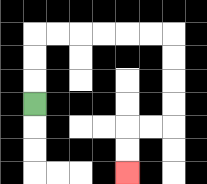{'start': '[1, 4]', 'end': '[5, 7]', 'path_directions': 'U,U,U,R,R,R,R,R,R,D,D,D,D,L,L,D,D', 'path_coordinates': '[[1, 4], [1, 3], [1, 2], [1, 1], [2, 1], [3, 1], [4, 1], [5, 1], [6, 1], [7, 1], [7, 2], [7, 3], [7, 4], [7, 5], [6, 5], [5, 5], [5, 6], [5, 7]]'}